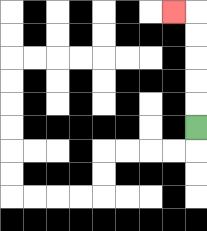{'start': '[8, 5]', 'end': '[7, 0]', 'path_directions': 'U,U,U,U,U,L', 'path_coordinates': '[[8, 5], [8, 4], [8, 3], [8, 2], [8, 1], [8, 0], [7, 0]]'}